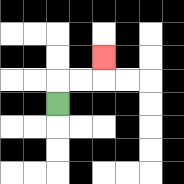{'start': '[2, 4]', 'end': '[4, 2]', 'path_directions': 'U,R,R,U', 'path_coordinates': '[[2, 4], [2, 3], [3, 3], [4, 3], [4, 2]]'}